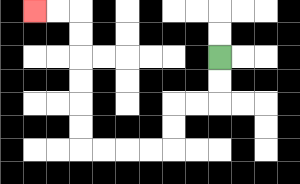{'start': '[9, 2]', 'end': '[1, 0]', 'path_directions': 'D,D,L,L,D,D,L,L,L,L,U,U,U,U,U,U,L,L', 'path_coordinates': '[[9, 2], [9, 3], [9, 4], [8, 4], [7, 4], [7, 5], [7, 6], [6, 6], [5, 6], [4, 6], [3, 6], [3, 5], [3, 4], [3, 3], [3, 2], [3, 1], [3, 0], [2, 0], [1, 0]]'}